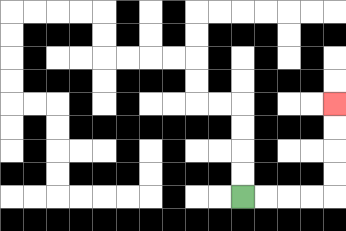{'start': '[10, 8]', 'end': '[14, 4]', 'path_directions': 'R,R,R,R,U,U,U,U', 'path_coordinates': '[[10, 8], [11, 8], [12, 8], [13, 8], [14, 8], [14, 7], [14, 6], [14, 5], [14, 4]]'}